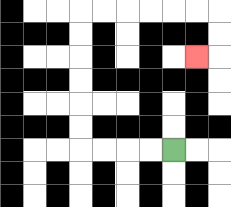{'start': '[7, 6]', 'end': '[8, 2]', 'path_directions': 'L,L,L,L,U,U,U,U,U,U,R,R,R,R,R,R,D,D,L', 'path_coordinates': '[[7, 6], [6, 6], [5, 6], [4, 6], [3, 6], [3, 5], [3, 4], [3, 3], [3, 2], [3, 1], [3, 0], [4, 0], [5, 0], [6, 0], [7, 0], [8, 0], [9, 0], [9, 1], [9, 2], [8, 2]]'}